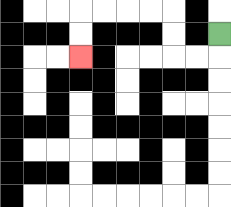{'start': '[9, 1]', 'end': '[3, 2]', 'path_directions': 'D,L,L,U,U,L,L,L,L,D,D', 'path_coordinates': '[[9, 1], [9, 2], [8, 2], [7, 2], [7, 1], [7, 0], [6, 0], [5, 0], [4, 0], [3, 0], [3, 1], [3, 2]]'}